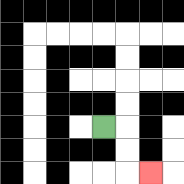{'start': '[4, 5]', 'end': '[6, 7]', 'path_directions': 'R,D,D,R', 'path_coordinates': '[[4, 5], [5, 5], [5, 6], [5, 7], [6, 7]]'}